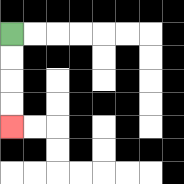{'start': '[0, 1]', 'end': '[0, 5]', 'path_directions': 'D,D,D,D', 'path_coordinates': '[[0, 1], [0, 2], [0, 3], [0, 4], [0, 5]]'}